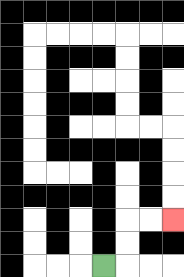{'start': '[4, 11]', 'end': '[7, 9]', 'path_directions': 'R,U,U,R,R', 'path_coordinates': '[[4, 11], [5, 11], [5, 10], [5, 9], [6, 9], [7, 9]]'}